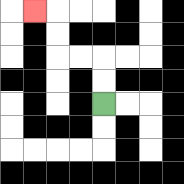{'start': '[4, 4]', 'end': '[1, 0]', 'path_directions': 'U,U,L,L,U,U,L', 'path_coordinates': '[[4, 4], [4, 3], [4, 2], [3, 2], [2, 2], [2, 1], [2, 0], [1, 0]]'}